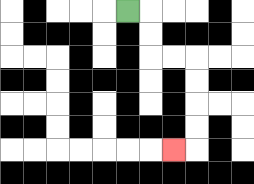{'start': '[5, 0]', 'end': '[7, 6]', 'path_directions': 'R,D,D,R,R,D,D,D,D,L', 'path_coordinates': '[[5, 0], [6, 0], [6, 1], [6, 2], [7, 2], [8, 2], [8, 3], [8, 4], [8, 5], [8, 6], [7, 6]]'}